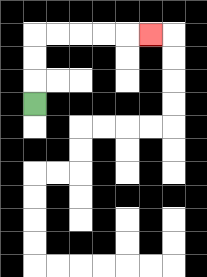{'start': '[1, 4]', 'end': '[6, 1]', 'path_directions': 'U,U,U,R,R,R,R,R', 'path_coordinates': '[[1, 4], [1, 3], [1, 2], [1, 1], [2, 1], [3, 1], [4, 1], [5, 1], [6, 1]]'}